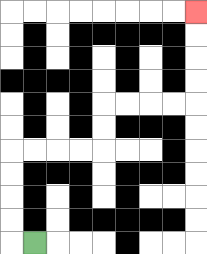{'start': '[1, 10]', 'end': '[8, 0]', 'path_directions': 'L,U,U,U,U,R,R,R,R,U,U,R,R,R,R,U,U,U,U', 'path_coordinates': '[[1, 10], [0, 10], [0, 9], [0, 8], [0, 7], [0, 6], [1, 6], [2, 6], [3, 6], [4, 6], [4, 5], [4, 4], [5, 4], [6, 4], [7, 4], [8, 4], [8, 3], [8, 2], [8, 1], [8, 0]]'}